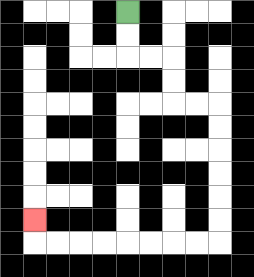{'start': '[5, 0]', 'end': '[1, 9]', 'path_directions': 'D,D,R,R,D,D,R,R,D,D,D,D,D,D,L,L,L,L,L,L,L,L,U', 'path_coordinates': '[[5, 0], [5, 1], [5, 2], [6, 2], [7, 2], [7, 3], [7, 4], [8, 4], [9, 4], [9, 5], [9, 6], [9, 7], [9, 8], [9, 9], [9, 10], [8, 10], [7, 10], [6, 10], [5, 10], [4, 10], [3, 10], [2, 10], [1, 10], [1, 9]]'}